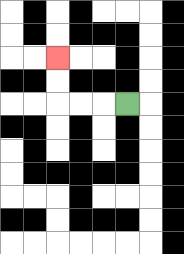{'start': '[5, 4]', 'end': '[2, 2]', 'path_directions': 'L,L,L,U,U', 'path_coordinates': '[[5, 4], [4, 4], [3, 4], [2, 4], [2, 3], [2, 2]]'}